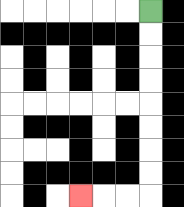{'start': '[6, 0]', 'end': '[3, 8]', 'path_directions': 'D,D,D,D,D,D,D,D,L,L,L', 'path_coordinates': '[[6, 0], [6, 1], [6, 2], [6, 3], [6, 4], [6, 5], [6, 6], [6, 7], [6, 8], [5, 8], [4, 8], [3, 8]]'}